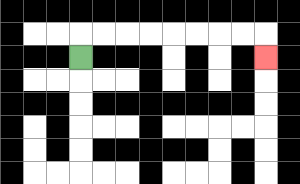{'start': '[3, 2]', 'end': '[11, 2]', 'path_directions': 'U,R,R,R,R,R,R,R,R,D', 'path_coordinates': '[[3, 2], [3, 1], [4, 1], [5, 1], [6, 1], [7, 1], [8, 1], [9, 1], [10, 1], [11, 1], [11, 2]]'}